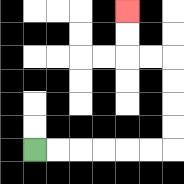{'start': '[1, 6]', 'end': '[5, 0]', 'path_directions': 'R,R,R,R,R,R,U,U,U,U,L,L,U,U', 'path_coordinates': '[[1, 6], [2, 6], [3, 6], [4, 6], [5, 6], [6, 6], [7, 6], [7, 5], [7, 4], [7, 3], [7, 2], [6, 2], [5, 2], [5, 1], [5, 0]]'}